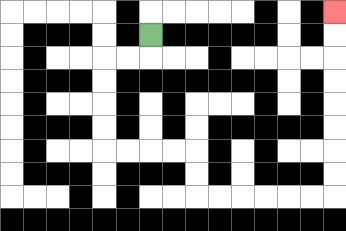{'start': '[6, 1]', 'end': '[14, 0]', 'path_directions': 'D,L,L,D,D,D,D,R,R,R,R,D,D,R,R,R,R,R,R,U,U,U,U,U,U,U,U', 'path_coordinates': '[[6, 1], [6, 2], [5, 2], [4, 2], [4, 3], [4, 4], [4, 5], [4, 6], [5, 6], [6, 6], [7, 6], [8, 6], [8, 7], [8, 8], [9, 8], [10, 8], [11, 8], [12, 8], [13, 8], [14, 8], [14, 7], [14, 6], [14, 5], [14, 4], [14, 3], [14, 2], [14, 1], [14, 0]]'}